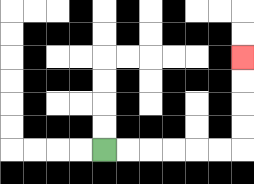{'start': '[4, 6]', 'end': '[10, 2]', 'path_directions': 'R,R,R,R,R,R,U,U,U,U', 'path_coordinates': '[[4, 6], [5, 6], [6, 6], [7, 6], [8, 6], [9, 6], [10, 6], [10, 5], [10, 4], [10, 3], [10, 2]]'}